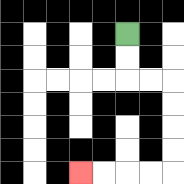{'start': '[5, 1]', 'end': '[3, 7]', 'path_directions': 'D,D,R,R,D,D,D,D,L,L,L,L', 'path_coordinates': '[[5, 1], [5, 2], [5, 3], [6, 3], [7, 3], [7, 4], [7, 5], [7, 6], [7, 7], [6, 7], [5, 7], [4, 7], [3, 7]]'}